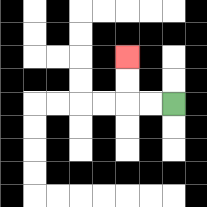{'start': '[7, 4]', 'end': '[5, 2]', 'path_directions': 'L,L,U,U', 'path_coordinates': '[[7, 4], [6, 4], [5, 4], [5, 3], [5, 2]]'}